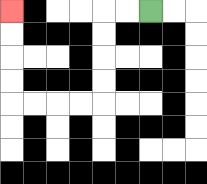{'start': '[6, 0]', 'end': '[0, 0]', 'path_directions': 'L,L,D,D,D,D,L,L,L,L,U,U,U,U', 'path_coordinates': '[[6, 0], [5, 0], [4, 0], [4, 1], [4, 2], [4, 3], [4, 4], [3, 4], [2, 4], [1, 4], [0, 4], [0, 3], [0, 2], [0, 1], [0, 0]]'}